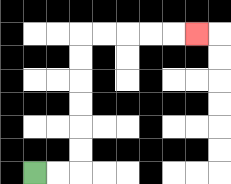{'start': '[1, 7]', 'end': '[8, 1]', 'path_directions': 'R,R,U,U,U,U,U,U,R,R,R,R,R', 'path_coordinates': '[[1, 7], [2, 7], [3, 7], [3, 6], [3, 5], [3, 4], [3, 3], [3, 2], [3, 1], [4, 1], [5, 1], [6, 1], [7, 1], [8, 1]]'}